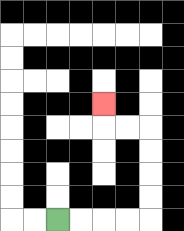{'start': '[2, 9]', 'end': '[4, 4]', 'path_directions': 'R,R,R,R,U,U,U,U,L,L,U', 'path_coordinates': '[[2, 9], [3, 9], [4, 9], [5, 9], [6, 9], [6, 8], [6, 7], [6, 6], [6, 5], [5, 5], [4, 5], [4, 4]]'}